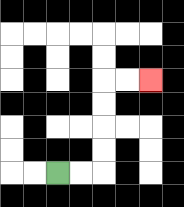{'start': '[2, 7]', 'end': '[6, 3]', 'path_directions': 'R,R,U,U,U,U,R,R', 'path_coordinates': '[[2, 7], [3, 7], [4, 7], [4, 6], [4, 5], [4, 4], [4, 3], [5, 3], [6, 3]]'}